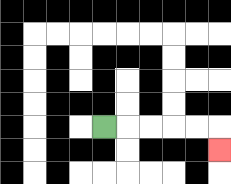{'start': '[4, 5]', 'end': '[9, 6]', 'path_directions': 'R,R,R,R,R,D', 'path_coordinates': '[[4, 5], [5, 5], [6, 5], [7, 5], [8, 5], [9, 5], [9, 6]]'}